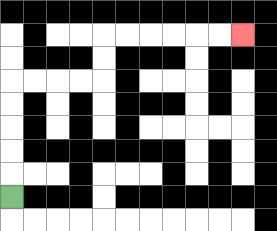{'start': '[0, 8]', 'end': '[10, 1]', 'path_directions': 'U,U,U,U,U,R,R,R,R,U,U,R,R,R,R,R,R', 'path_coordinates': '[[0, 8], [0, 7], [0, 6], [0, 5], [0, 4], [0, 3], [1, 3], [2, 3], [3, 3], [4, 3], [4, 2], [4, 1], [5, 1], [6, 1], [7, 1], [8, 1], [9, 1], [10, 1]]'}